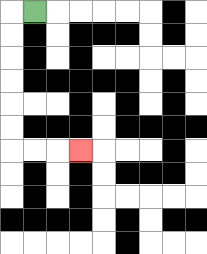{'start': '[1, 0]', 'end': '[3, 6]', 'path_directions': 'L,D,D,D,D,D,D,R,R,R', 'path_coordinates': '[[1, 0], [0, 0], [0, 1], [0, 2], [0, 3], [0, 4], [0, 5], [0, 6], [1, 6], [2, 6], [3, 6]]'}